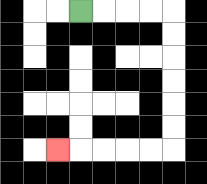{'start': '[3, 0]', 'end': '[2, 6]', 'path_directions': 'R,R,R,R,D,D,D,D,D,D,L,L,L,L,L', 'path_coordinates': '[[3, 0], [4, 0], [5, 0], [6, 0], [7, 0], [7, 1], [7, 2], [7, 3], [7, 4], [7, 5], [7, 6], [6, 6], [5, 6], [4, 6], [3, 6], [2, 6]]'}